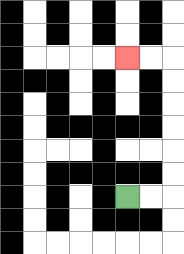{'start': '[5, 8]', 'end': '[5, 2]', 'path_directions': 'R,R,U,U,U,U,U,U,L,L', 'path_coordinates': '[[5, 8], [6, 8], [7, 8], [7, 7], [7, 6], [7, 5], [7, 4], [7, 3], [7, 2], [6, 2], [5, 2]]'}